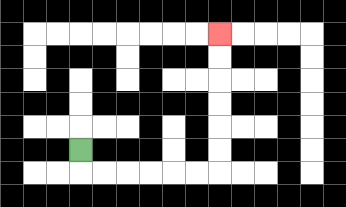{'start': '[3, 6]', 'end': '[9, 1]', 'path_directions': 'D,R,R,R,R,R,R,U,U,U,U,U,U', 'path_coordinates': '[[3, 6], [3, 7], [4, 7], [5, 7], [6, 7], [7, 7], [8, 7], [9, 7], [9, 6], [9, 5], [9, 4], [9, 3], [9, 2], [9, 1]]'}